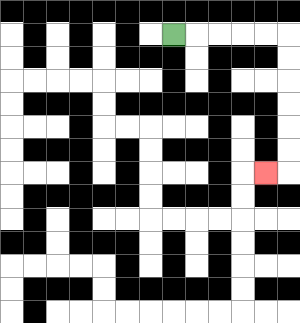{'start': '[7, 1]', 'end': '[11, 7]', 'path_directions': 'R,R,R,R,R,D,D,D,D,D,D,L', 'path_coordinates': '[[7, 1], [8, 1], [9, 1], [10, 1], [11, 1], [12, 1], [12, 2], [12, 3], [12, 4], [12, 5], [12, 6], [12, 7], [11, 7]]'}